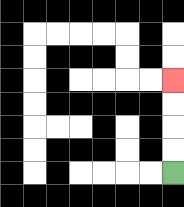{'start': '[7, 7]', 'end': '[7, 3]', 'path_directions': 'U,U,U,U', 'path_coordinates': '[[7, 7], [7, 6], [7, 5], [7, 4], [7, 3]]'}